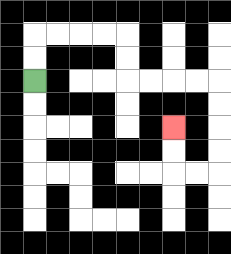{'start': '[1, 3]', 'end': '[7, 5]', 'path_directions': 'U,U,R,R,R,R,D,D,R,R,R,R,D,D,D,D,L,L,U,U', 'path_coordinates': '[[1, 3], [1, 2], [1, 1], [2, 1], [3, 1], [4, 1], [5, 1], [5, 2], [5, 3], [6, 3], [7, 3], [8, 3], [9, 3], [9, 4], [9, 5], [9, 6], [9, 7], [8, 7], [7, 7], [7, 6], [7, 5]]'}